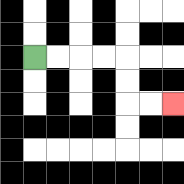{'start': '[1, 2]', 'end': '[7, 4]', 'path_directions': 'R,R,R,R,D,D,R,R', 'path_coordinates': '[[1, 2], [2, 2], [3, 2], [4, 2], [5, 2], [5, 3], [5, 4], [6, 4], [7, 4]]'}